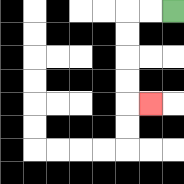{'start': '[7, 0]', 'end': '[6, 4]', 'path_directions': 'L,L,D,D,D,D,R', 'path_coordinates': '[[7, 0], [6, 0], [5, 0], [5, 1], [5, 2], [5, 3], [5, 4], [6, 4]]'}